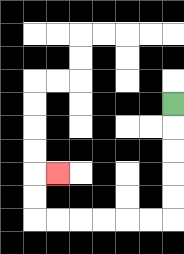{'start': '[7, 4]', 'end': '[2, 7]', 'path_directions': 'D,D,D,D,D,L,L,L,L,L,L,U,U,R', 'path_coordinates': '[[7, 4], [7, 5], [7, 6], [7, 7], [7, 8], [7, 9], [6, 9], [5, 9], [4, 9], [3, 9], [2, 9], [1, 9], [1, 8], [1, 7], [2, 7]]'}